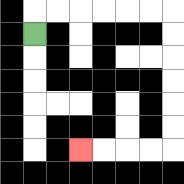{'start': '[1, 1]', 'end': '[3, 6]', 'path_directions': 'U,R,R,R,R,R,R,D,D,D,D,D,D,L,L,L,L', 'path_coordinates': '[[1, 1], [1, 0], [2, 0], [3, 0], [4, 0], [5, 0], [6, 0], [7, 0], [7, 1], [7, 2], [7, 3], [7, 4], [7, 5], [7, 6], [6, 6], [5, 6], [4, 6], [3, 6]]'}